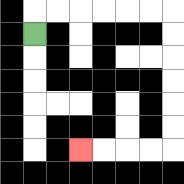{'start': '[1, 1]', 'end': '[3, 6]', 'path_directions': 'U,R,R,R,R,R,R,D,D,D,D,D,D,L,L,L,L', 'path_coordinates': '[[1, 1], [1, 0], [2, 0], [3, 0], [4, 0], [5, 0], [6, 0], [7, 0], [7, 1], [7, 2], [7, 3], [7, 4], [7, 5], [7, 6], [6, 6], [5, 6], [4, 6], [3, 6]]'}